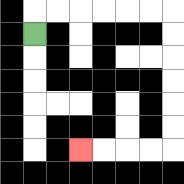{'start': '[1, 1]', 'end': '[3, 6]', 'path_directions': 'U,R,R,R,R,R,R,D,D,D,D,D,D,L,L,L,L', 'path_coordinates': '[[1, 1], [1, 0], [2, 0], [3, 0], [4, 0], [5, 0], [6, 0], [7, 0], [7, 1], [7, 2], [7, 3], [7, 4], [7, 5], [7, 6], [6, 6], [5, 6], [4, 6], [3, 6]]'}